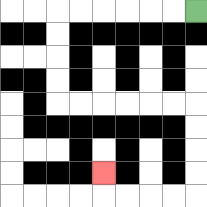{'start': '[8, 0]', 'end': '[4, 7]', 'path_directions': 'L,L,L,L,L,L,D,D,D,D,R,R,R,R,R,R,D,D,D,D,L,L,L,L,U', 'path_coordinates': '[[8, 0], [7, 0], [6, 0], [5, 0], [4, 0], [3, 0], [2, 0], [2, 1], [2, 2], [2, 3], [2, 4], [3, 4], [4, 4], [5, 4], [6, 4], [7, 4], [8, 4], [8, 5], [8, 6], [8, 7], [8, 8], [7, 8], [6, 8], [5, 8], [4, 8], [4, 7]]'}